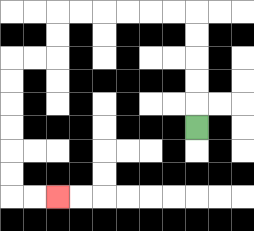{'start': '[8, 5]', 'end': '[2, 8]', 'path_directions': 'U,U,U,U,U,L,L,L,L,L,L,D,D,L,L,D,D,D,D,D,D,R,R', 'path_coordinates': '[[8, 5], [8, 4], [8, 3], [8, 2], [8, 1], [8, 0], [7, 0], [6, 0], [5, 0], [4, 0], [3, 0], [2, 0], [2, 1], [2, 2], [1, 2], [0, 2], [0, 3], [0, 4], [0, 5], [0, 6], [0, 7], [0, 8], [1, 8], [2, 8]]'}